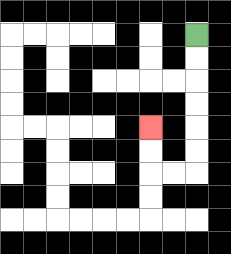{'start': '[8, 1]', 'end': '[6, 5]', 'path_directions': 'D,D,D,D,D,D,L,L,U,U', 'path_coordinates': '[[8, 1], [8, 2], [8, 3], [8, 4], [8, 5], [8, 6], [8, 7], [7, 7], [6, 7], [6, 6], [6, 5]]'}